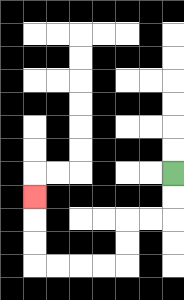{'start': '[7, 7]', 'end': '[1, 8]', 'path_directions': 'D,D,L,L,D,D,L,L,L,L,U,U,U', 'path_coordinates': '[[7, 7], [7, 8], [7, 9], [6, 9], [5, 9], [5, 10], [5, 11], [4, 11], [3, 11], [2, 11], [1, 11], [1, 10], [1, 9], [1, 8]]'}